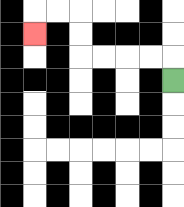{'start': '[7, 3]', 'end': '[1, 1]', 'path_directions': 'U,L,L,L,L,U,U,L,L,D', 'path_coordinates': '[[7, 3], [7, 2], [6, 2], [5, 2], [4, 2], [3, 2], [3, 1], [3, 0], [2, 0], [1, 0], [1, 1]]'}